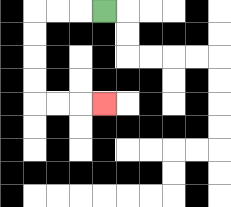{'start': '[4, 0]', 'end': '[4, 4]', 'path_directions': 'L,L,L,D,D,D,D,R,R,R', 'path_coordinates': '[[4, 0], [3, 0], [2, 0], [1, 0], [1, 1], [1, 2], [1, 3], [1, 4], [2, 4], [3, 4], [4, 4]]'}